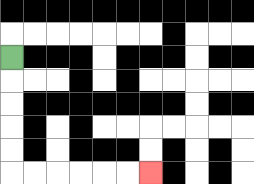{'start': '[0, 2]', 'end': '[6, 7]', 'path_directions': 'D,D,D,D,D,R,R,R,R,R,R', 'path_coordinates': '[[0, 2], [0, 3], [0, 4], [0, 5], [0, 6], [0, 7], [1, 7], [2, 7], [3, 7], [4, 7], [5, 7], [6, 7]]'}